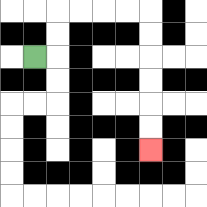{'start': '[1, 2]', 'end': '[6, 6]', 'path_directions': 'R,U,U,R,R,R,R,D,D,D,D,D,D', 'path_coordinates': '[[1, 2], [2, 2], [2, 1], [2, 0], [3, 0], [4, 0], [5, 0], [6, 0], [6, 1], [6, 2], [6, 3], [6, 4], [6, 5], [6, 6]]'}